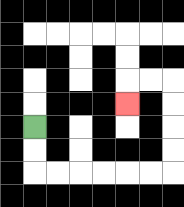{'start': '[1, 5]', 'end': '[5, 4]', 'path_directions': 'D,D,R,R,R,R,R,R,U,U,U,U,L,L,D', 'path_coordinates': '[[1, 5], [1, 6], [1, 7], [2, 7], [3, 7], [4, 7], [5, 7], [6, 7], [7, 7], [7, 6], [7, 5], [7, 4], [7, 3], [6, 3], [5, 3], [5, 4]]'}